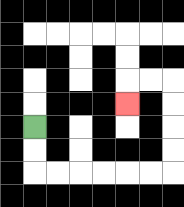{'start': '[1, 5]', 'end': '[5, 4]', 'path_directions': 'D,D,R,R,R,R,R,R,U,U,U,U,L,L,D', 'path_coordinates': '[[1, 5], [1, 6], [1, 7], [2, 7], [3, 7], [4, 7], [5, 7], [6, 7], [7, 7], [7, 6], [7, 5], [7, 4], [7, 3], [6, 3], [5, 3], [5, 4]]'}